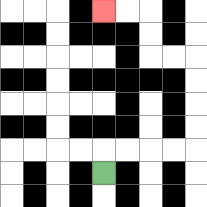{'start': '[4, 7]', 'end': '[4, 0]', 'path_directions': 'U,R,R,R,R,U,U,U,U,L,L,U,U,L,L', 'path_coordinates': '[[4, 7], [4, 6], [5, 6], [6, 6], [7, 6], [8, 6], [8, 5], [8, 4], [8, 3], [8, 2], [7, 2], [6, 2], [6, 1], [6, 0], [5, 0], [4, 0]]'}